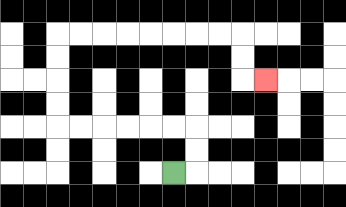{'start': '[7, 7]', 'end': '[11, 3]', 'path_directions': 'R,U,U,L,L,L,L,L,L,U,U,U,U,R,R,R,R,R,R,R,R,D,D,R', 'path_coordinates': '[[7, 7], [8, 7], [8, 6], [8, 5], [7, 5], [6, 5], [5, 5], [4, 5], [3, 5], [2, 5], [2, 4], [2, 3], [2, 2], [2, 1], [3, 1], [4, 1], [5, 1], [6, 1], [7, 1], [8, 1], [9, 1], [10, 1], [10, 2], [10, 3], [11, 3]]'}